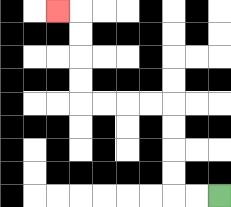{'start': '[9, 8]', 'end': '[2, 0]', 'path_directions': 'L,L,U,U,U,U,L,L,L,L,U,U,U,U,L', 'path_coordinates': '[[9, 8], [8, 8], [7, 8], [7, 7], [7, 6], [7, 5], [7, 4], [6, 4], [5, 4], [4, 4], [3, 4], [3, 3], [3, 2], [3, 1], [3, 0], [2, 0]]'}